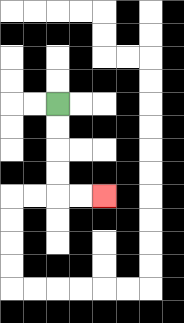{'start': '[2, 4]', 'end': '[4, 8]', 'path_directions': 'D,D,D,D,R,R', 'path_coordinates': '[[2, 4], [2, 5], [2, 6], [2, 7], [2, 8], [3, 8], [4, 8]]'}